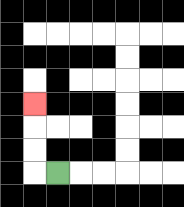{'start': '[2, 7]', 'end': '[1, 4]', 'path_directions': 'L,U,U,U', 'path_coordinates': '[[2, 7], [1, 7], [1, 6], [1, 5], [1, 4]]'}